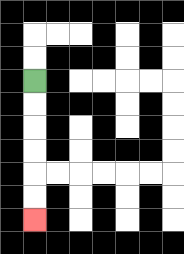{'start': '[1, 3]', 'end': '[1, 9]', 'path_directions': 'D,D,D,D,D,D', 'path_coordinates': '[[1, 3], [1, 4], [1, 5], [1, 6], [1, 7], [1, 8], [1, 9]]'}